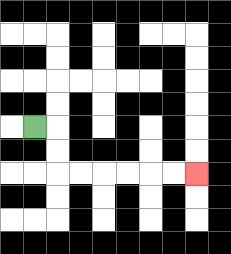{'start': '[1, 5]', 'end': '[8, 7]', 'path_directions': 'R,D,D,R,R,R,R,R,R', 'path_coordinates': '[[1, 5], [2, 5], [2, 6], [2, 7], [3, 7], [4, 7], [5, 7], [6, 7], [7, 7], [8, 7]]'}